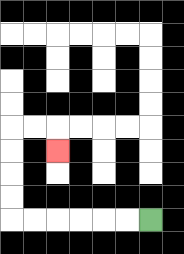{'start': '[6, 9]', 'end': '[2, 6]', 'path_directions': 'L,L,L,L,L,L,U,U,U,U,R,R,D', 'path_coordinates': '[[6, 9], [5, 9], [4, 9], [3, 9], [2, 9], [1, 9], [0, 9], [0, 8], [0, 7], [0, 6], [0, 5], [1, 5], [2, 5], [2, 6]]'}